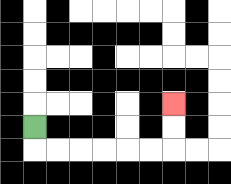{'start': '[1, 5]', 'end': '[7, 4]', 'path_directions': 'D,R,R,R,R,R,R,U,U', 'path_coordinates': '[[1, 5], [1, 6], [2, 6], [3, 6], [4, 6], [5, 6], [6, 6], [7, 6], [7, 5], [7, 4]]'}